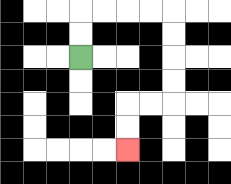{'start': '[3, 2]', 'end': '[5, 6]', 'path_directions': 'U,U,R,R,R,R,D,D,D,D,L,L,D,D', 'path_coordinates': '[[3, 2], [3, 1], [3, 0], [4, 0], [5, 0], [6, 0], [7, 0], [7, 1], [7, 2], [7, 3], [7, 4], [6, 4], [5, 4], [5, 5], [5, 6]]'}